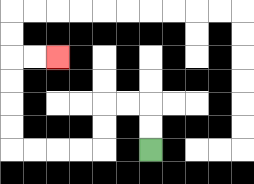{'start': '[6, 6]', 'end': '[2, 2]', 'path_directions': 'U,U,L,L,D,D,L,L,L,L,U,U,U,U,R,R', 'path_coordinates': '[[6, 6], [6, 5], [6, 4], [5, 4], [4, 4], [4, 5], [4, 6], [3, 6], [2, 6], [1, 6], [0, 6], [0, 5], [0, 4], [0, 3], [0, 2], [1, 2], [2, 2]]'}